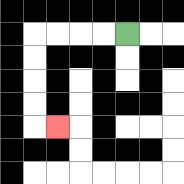{'start': '[5, 1]', 'end': '[2, 5]', 'path_directions': 'L,L,L,L,D,D,D,D,R', 'path_coordinates': '[[5, 1], [4, 1], [3, 1], [2, 1], [1, 1], [1, 2], [1, 3], [1, 4], [1, 5], [2, 5]]'}